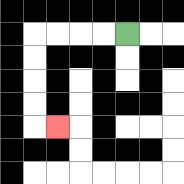{'start': '[5, 1]', 'end': '[2, 5]', 'path_directions': 'L,L,L,L,D,D,D,D,R', 'path_coordinates': '[[5, 1], [4, 1], [3, 1], [2, 1], [1, 1], [1, 2], [1, 3], [1, 4], [1, 5], [2, 5]]'}